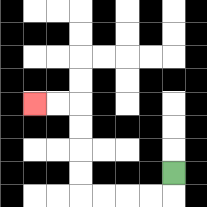{'start': '[7, 7]', 'end': '[1, 4]', 'path_directions': 'D,L,L,L,L,U,U,U,U,L,L', 'path_coordinates': '[[7, 7], [7, 8], [6, 8], [5, 8], [4, 8], [3, 8], [3, 7], [3, 6], [3, 5], [3, 4], [2, 4], [1, 4]]'}